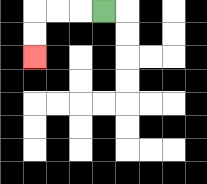{'start': '[4, 0]', 'end': '[1, 2]', 'path_directions': 'L,L,L,D,D', 'path_coordinates': '[[4, 0], [3, 0], [2, 0], [1, 0], [1, 1], [1, 2]]'}